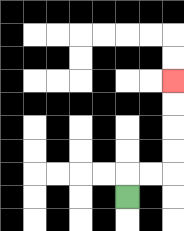{'start': '[5, 8]', 'end': '[7, 3]', 'path_directions': 'U,R,R,U,U,U,U', 'path_coordinates': '[[5, 8], [5, 7], [6, 7], [7, 7], [7, 6], [7, 5], [7, 4], [7, 3]]'}